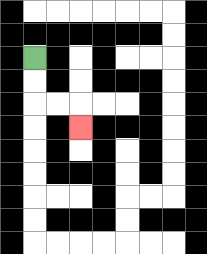{'start': '[1, 2]', 'end': '[3, 5]', 'path_directions': 'D,D,R,R,D', 'path_coordinates': '[[1, 2], [1, 3], [1, 4], [2, 4], [3, 4], [3, 5]]'}